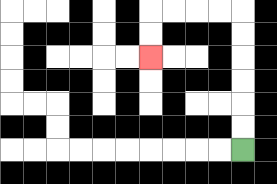{'start': '[10, 6]', 'end': '[6, 2]', 'path_directions': 'U,U,U,U,U,U,L,L,L,L,D,D', 'path_coordinates': '[[10, 6], [10, 5], [10, 4], [10, 3], [10, 2], [10, 1], [10, 0], [9, 0], [8, 0], [7, 0], [6, 0], [6, 1], [6, 2]]'}